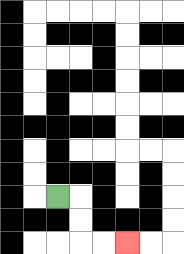{'start': '[2, 8]', 'end': '[5, 10]', 'path_directions': 'R,D,D,R,R', 'path_coordinates': '[[2, 8], [3, 8], [3, 9], [3, 10], [4, 10], [5, 10]]'}